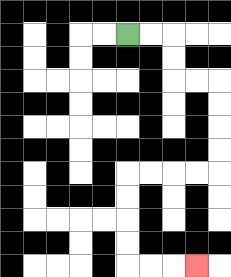{'start': '[5, 1]', 'end': '[8, 11]', 'path_directions': 'R,R,D,D,R,R,D,D,D,D,L,L,L,L,D,D,D,D,R,R,R', 'path_coordinates': '[[5, 1], [6, 1], [7, 1], [7, 2], [7, 3], [8, 3], [9, 3], [9, 4], [9, 5], [9, 6], [9, 7], [8, 7], [7, 7], [6, 7], [5, 7], [5, 8], [5, 9], [5, 10], [5, 11], [6, 11], [7, 11], [8, 11]]'}